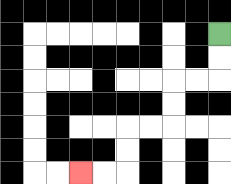{'start': '[9, 1]', 'end': '[3, 7]', 'path_directions': 'D,D,L,L,D,D,L,L,D,D,L,L', 'path_coordinates': '[[9, 1], [9, 2], [9, 3], [8, 3], [7, 3], [7, 4], [7, 5], [6, 5], [5, 5], [5, 6], [5, 7], [4, 7], [3, 7]]'}